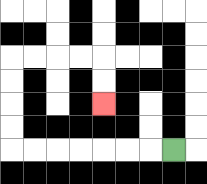{'start': '[7, 6]', 'end': '[4, 4]', 'path_directions': 'L,L,L,L,L,L,L,U,U,U,U,R,R,R,R,D,D', 'path_coordinates': '[[7, 6], [6, 6], [5, 6], [4, 6], [3, 6], [2, 6], [1, 6], [0, 6], [0, 5], [0, 4], [0, 3], [0, 2], [1, 2], [2, 2], [3, 2], [4, 2], [4, 3], [4, 4]]'}